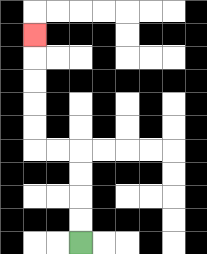{'start': '[3, 10]', 'end': '[1, 1]', 'path_directions': 'U,U,U,U,L,L,U,U,U,U,U', 'path_coordinates': '[[3, 10], [3, 9], [3, 8], [3, 7], [3, 6], [2, 6], [1, 6], [1, 5], [1, 4], [1, 3], [1, 2], [1, 1]]'}